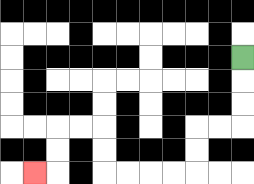{'start': '[10, 2]', 'end': '[1, 7]', 'path_directions': 'D,D,D,L,L,D,D,L,L,L,L,U,U,L,L,D,D,L', 'path_coordinates': '[[10, 2], [10, 3], [10, 4], [10, 5], [9, 5], [8, 5], [8, 6], [8, 7], [7, 7], [6, 7], [5, 7], [4, 7], [4, 6], [4, 5], [3, 5], [2, 5], [2, 6], [2, 7], [1, 7]]'}